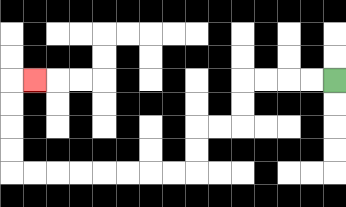{'start': '[14, 3]', 'end': '[1, 3]', 'path_directions': 'L,L,L,L,D,D,L,L,D,D,L,L,L,L,L,L,L,L,U,U,U,U,R', 'path_coordinates': '[[14, 3], [13, 3], [12, 3], [11, 3], [10, 3], [10, 4], [10, 5], [9, 5], [8, 5], [8, 6], [8, 7], [7, 7], [6, 7], [5, 7], [4, 7], [3, 7], [2, 7], [1, 7], [0, 7], [0, 6], [0, 5], [0, 4], [0, 3], [1, 3]]'}